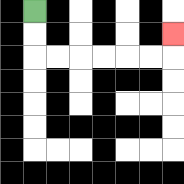{'start': '[1, 0]', 'end': '[7, 1]', 'path_directions': 'D,D,R,R,R,R,R,R,U', 'path_coordinates': '[[1, 0], [1, 1], [1, 2], [2, 2], [3, 2], [4, 2], [5, 2], [6, 2], [7, 2], [7, 1]]'}